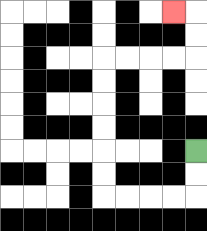{'start': '[8, 6]', 'end': '[7, 0]', 'path_directions': 'D,D,L,L,L,L,U,U,U,U,U,U,R,R,R,R,U,U,L', 'path_coordinates': '[[8, 6], [8, 7], [8, 8], [7, 8], [6, 8], [5, 8], [4, 8], [4, 7], [4, 6], [4, 5], [4, 4], [4, 3], [4, 2], [5, 2], [6, 2], [7, 2], [8, 2], [8, 1], [8, 0], [7, 0]]'}